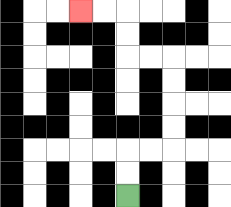{'start': '[5, 8]', 'end': '[3, 0]', 'path_directions': 'U,U,R,R,U,U,U,U,L,L,U,U,L,L', 'path_coordinates': '[[5, 8], [5, 7], [5, 6], [6, 6], [7, 6], [7, 5], [7, 4], [7, 3], [7, 2], [6, 2], [5, 2], [5, 1], [5, 0], [4, 0], [3, 0]]'}